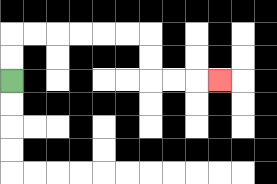{'start': '[0, 3]', 'end': '[9, 3]', 'path_directions': 'U,U,R,R,R,R,R,R,D,D,R,R,R', 'path_coordinates': '[[0, 3], [0, 2], [0, 1], [1, 1], [2, 1], [3, 1], [4, 1], [5, 1], [6, 1], [6, 2], [6, 3], [7, 3], [8, 3], [9, 3]]'}